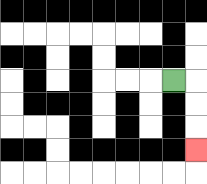{'start': '[7, 3]', 'end': '[8, 6]', 'path_directions': 'R,D,D,D', 'path_coordinates': '[[7, 3], [8, 3], [8, 4], [8, 5], [8, 6]]'}